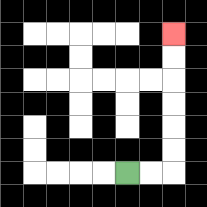{'start': '[5, 7]', 'end': '[7, 1]', 'path_directions': 'R,R,U,U,U,U,U,U', 'path_coordinates': '[[5, 7], [6, 7], [7, 7], [7, 6], [7, 5], [7, 4], [7, 3], [7, 2], [7, 1]]'}